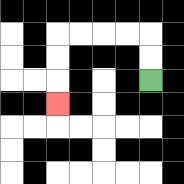{'start': '[6, 3]', 'end': '[2, 4]', 'path_directions': 'U,U,L,L,L,L,D,D,D', 'path_coordinates': '[[6, 3], [6, 2], [6, 1], [5, 1], [4, 1], [3, 1], [2, 1], [2, 2], [2, 3], [2, 4]]'}